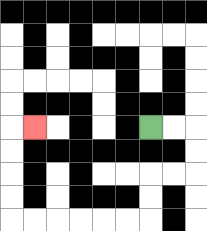{'start': '[6, 5]', 'end': '[1, 5]', 'path_directions': 'R,R,D,D,L,L,D,D,L,L,L,L,L,L,U,U,U,U,R', 'path_coordinates': '[[6, 5], [7, 5], [8, 5], [8, 6], [8, 7], [7, 7], [6, 7], [6, 8], [6, 9], [5, 9], [4, 9], [3, 9], [2, 9], [1, 9], [0, 9], [0, 8], [0, 7], [0, 6], [0, 5], [1, 5]]'}